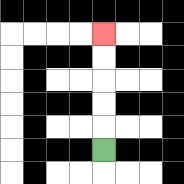{'start': '[4, 6]', 'end': '[4, 1]', 'path_directions': 'U,U,U,U,U', 'path_coordinates': '[[4, 6], [4, 5], [4, 4], [4, 3], [4, 2], [4, 1]]'}